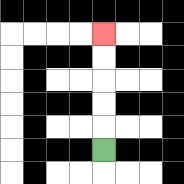{'start': '[4, 6]', 'end': '[4, 1]', 'path_directions': 'U,U,U,U,U', 'path_coordinates': '[[4, 6], [4, 5], [4, 4], [4, 3], [4, 2], [4, 1]]'}